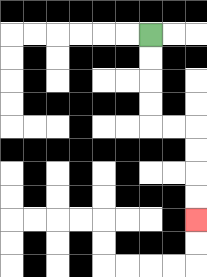{'start': '[6, 1]', 'end': '[8, 9]', 'path_directions': 'D,D,D,D,R,R,D,D,D,D', 'path_coordinates': '[[6, 1], [6, 2], [6, 3], [6, 4], [6, 5], [7, 5], [8, 5], [8, 6], [8, 7], [8, 8], [8, 9]]'}